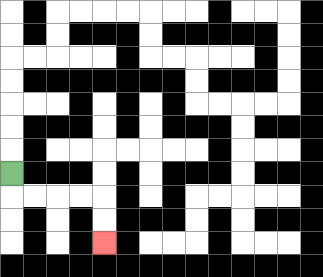{'start': '[0, 7]', 'end': '[4, 10]', 'path_directions': 'D,R,R,R,R,D,D', 'path_coordinates': '[[0, 7], [0, 8], [1, 8], [2, 8], [3, 8], [4, 8], [4, 9], [4, 10]]'}